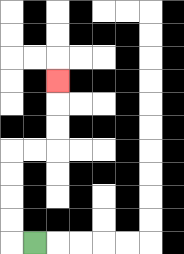{'start': '[1, 10]', 'end': '[2, 3]', 'path_directions': 'L,U,U,U,U,R,R,U,U,U', 'path_coordinates': '[[1, 10], [0, 10], [0, 9], [0, 8], [0, 7], [0, 6], [1, 6], [2, 6], [2, 5], [2, 4], [2, 3]]'}